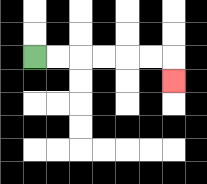{'start': '[1, 2]', 'end': '[7, 3]', 'path_directions': 'R,R,R,R,R,R,D', 'path_coordinates': '[[1, 2], [2, 2], [3, 2], [4, 2], [5, 2], [6, 2], [7, 2], [7, 3]]'}